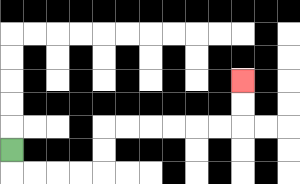{'start': '[0, 6]', 'end': '[10, 3]', 'path_directions': 'D,R,R,R,R,U,U,R,R,R,R,R,R,U,U', 'path_coordinates': '[[0, 6], [0, 7], [1, 7], [2, 7], [3, 7], [4, 7], [4, 6], [4, 5], [5, 5], [6, 5], [7, 5], [8, 5], [9, 5], [10, 5], [10, 4], [10, 3]]'}